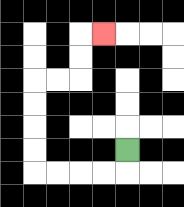{'start': '[5, 6]', 'end': '[4, 1]', 'path_directions': 'D,L,L,L,L,U,U,U,U,R,R,U,U,R', 'path_coordinates': '[[5, 6], [5, 7], [4, 7], [3, 7], [2, 7], [1, 7], [1, 6], [1, 5], [1, 4], [1, 3], [2, 3], [3, 3], [3, 2], [3, 1], [4, 1]]'}